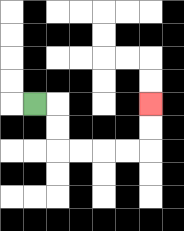{'start': '[1, 4]', 'end': '[6, 4]', 'path_directions': 'R,D,D,R,R,R,R,U,U', 'path_coordinates': '[[1, 4], [2, 4], [2, 5], [2, 6], [3, 6], [4, 6], [5, 6], [6, 6], [6, 5], [6, 4]]'}